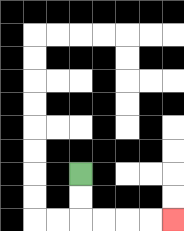{'start': '[3, 7]', 'end': '[7, 9]', 'path_directions': 'D,D,R,R,R,R', 'path_coordinates': '[[3, 7], [3, 8], [3, 9], [4, 9], [5, 9], [6, 9], [7, 9]]'}